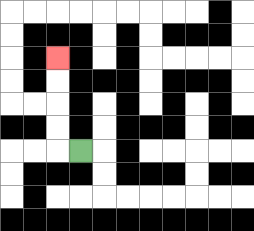{'start': '[3, 6]', 'end': '[2, 2]', 'path_directions': 'L,U,U,U,U', 'path_coordinates': '[[3, 6], [2, 6], [2, 5], [2, 4], [2, 3], [2, 2]]'}